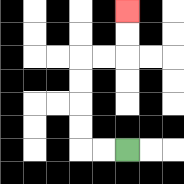{'start': '[5, 6]', 'end': '[5, 0]', 'path_directions': 'L,L,U,U,U,U,R,R,U,U', 'path_coordinates': '[[5, 6], [4, 6], [3, 6], [3, 5], [3, 4], [3, 3], [3, 2], [4, 2], [5, 2], [5, 1], [5, 0]]'}